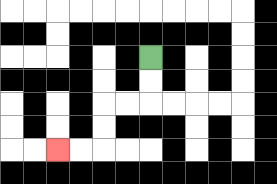{'start': '[6, 2]', 'end': '[2, 6]', 'path_directions': 'D,D,L,L,D,D,L,L', 'path_coordinates': '[[6, 2], [6, 3], [6, 4], [5, 4], [4, 4], [4, 5], [4, 6], [3, 6], [2, 6]]'}